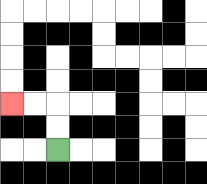{'start': '[2, 6]', 'end': '[0, 4]', 'path_directions': 'U,U,L,L', 'path_coordinates': '[[2, 6], [2, 5], [2, 4], [1, 4], [0, 4]]'}